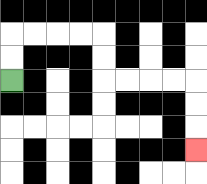{'start': '[0, 3]', 'end': '[8, 6]', 'path_directions': 'U,U,R,R,R,R,D,D,R,R,R,R,D,D,D', 'path_coordinates': '[[0, 3], [0, 2], [0, 1], [1, 1], [2, 1], [3, 1], [4, 1], [4, 2], [4, 3], [5, 3], [6, 3], [7, 3], [8, 3], [8, 4], [8, 5], [8, 6]]'}